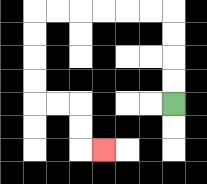{'start': '[7, 4]', 'end': '[4, 6]', 'path_directions': 'U,U,U,U,L,L,L,L,L,L,D,D,D,D,R,R,D,D,R', 'path_coordinates': '[[7, 4], [7, 3], [7, 2], [7, 1], [7, 0], [6, 0], [5, 0], [4, 0], [3, 0], [2, 0], [1, 0], [1, 1], [1, 2], [1, 3], [1, 4], [2, 4], [3, 4], [3, 5], [3, 6], [4, 6]]'}